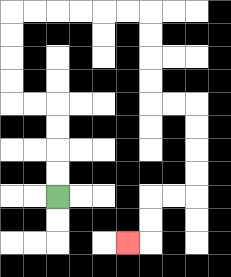{'start': '[2, 8]', 'end': '[5, 10]', 'path_directions': 'U,U,U,U,L,L,U,U,U,U,R,R,R,R,R,R,D,D,D,D,R,R,D,D,D,D,L,L,D,D,L', 'path_coordinates': '[[2, 8], [2, 7], [2, 6], [2, 5], [2, 4], [1, 4], [0, 4], [0, 3], [0, 2], [0, 1], [0, 0], [1, 0], [2, 0], [3, 0], [4, 0], [5, 0], [6, 0], [6, 1], [6, 2], [6, 3], [6, 4], [7, 4], [8, 4], [8, 5], [8, 6], [8, 7], [8, 8], [7, 8], [6, 8], [6, 9], [6, 10], [5, 10]]'}